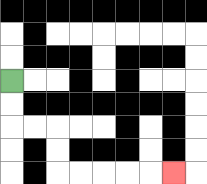{'start': '[0, 3]', 'end': '[7, 7]', 'path_directions': 'D,D,R,R,D,D,R,R,R,R,R', 'path_coordinates': '[[0, 3], [0, 4], [0, 5], [1, 5], [2, 5], [2, 6], [2, 7], [3, 7], [4, 7], [5, 7], [6, 7], [7, 7]]'}